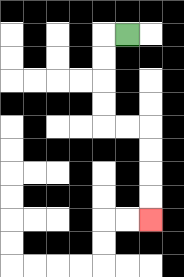{'start': '[5, 1]', 'end': '[6, 9]', 'path_directions': 'L,D,D,D,D,R,R,D,D,D,D', 'path_coordinates': '[[5, 1], [4, 1], [4, 2], [4, 3], [4, 4], [4, 5], [5, 5], [6, 5], [6, 6], [6, 7], [6, 8], [6, 9]]'}